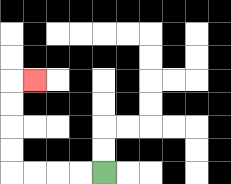{'start': '[4, 7]', 'end': '[1, 3]', 'path_directions': 'L,L,L,L,U,U,U,U,R', 'path_coordinates': '[[4, 7], [3, 7], [2, 7], [1, 7], [0, 7], [0, 6], [0, 5], [0, 4], [0, 3], [1, 3]]'}